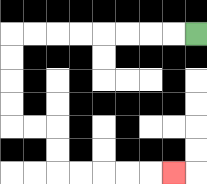{'start': '[8, 1]', 'end': '[7, 7]', 'path_directions': 'L,L,L,L,L,L,L,L,D,D,D,D,R,R,D,D,R,R,R,R,R', 'path_coordinates': '[[8, 1], [7, 1], [6, 1], [5, 1], [4, 1], [3, 1], [2, 1], [1, 1], [0, 1], [0, 2], [0, 3], [0, 4], [0, 5], [1, 5], [2, 5], [2, 6], [2, 7], [3, 7], [4, 7], [5, 7], [6, 7], [7, 7]]'}